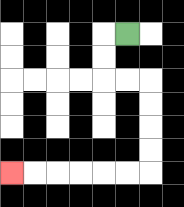{'start': '[5, 1]', 'end': '[0, 7]', 'path_directions': 'L,D,D,R,R,D,D,D,D,L,L,L,L,L,L', 'path_coordinates': '[[5, 1], [4, 1], [4, 2], [4, 3], [5, 3], [6, 3], [6, 4], [6, 5], [6, 6], [6, 7], [5, 7], [4, 7], [3, 7], [2, 7], [1, 7], [0, 7]]'}